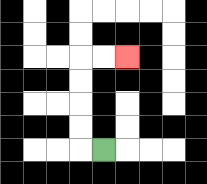{'start': '[4, 6]', 'end': '[5, 2]', 'path_directions': 'L,U,U,U,U,R,R', 'path_coordinates': '[[4, 6], [3, 6], [3, 5], [3, 4], [3, 3], [3, 2], [4, 2], [5, 2]]'}